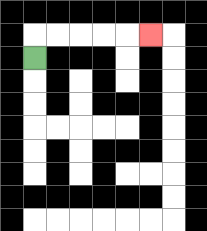{'start': '[1, 2]', 'end': '[6, 1]', 'path_directions': 'U,R,R,R,R,R', 'path_coordinates': '[[1, 2], [1, 1], [2, 1], [3, 1], [4, 1], [5, 1], [6, 1]]'}